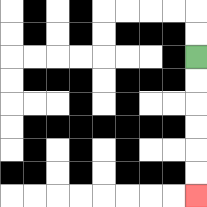{'start': '[8, 2]', 'end': '[8, 8]', 'path_directions': 'D,D,D,D,D,D', 'path_coordinates': '[[8, 2], [8, 3], [8, 4], [8, 5], [8, 6], [8, 7], [8, 8]]'}